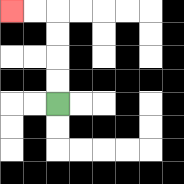{'start': '[2, 4]', 'end': '[0, 0]', 'path_directions': 'U,U,U,U,L,L', 'path_coordinates': '[[2, 4], [2, 3], [2, 2], [2, 1], [2, 0], [1, 0], [0, 0]]'}